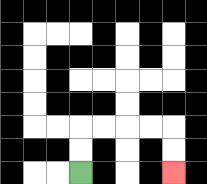{'start': '[3, 7]', 'end': '[7, 7]', 'path_directions': 'U,U,R,R,R,R,D,D', 'path_coordinates': '[[3, 7], [3, 6], [3, 5], [4, 5], [5, 5], [6, 5], [7, 5], [7, 6], [7, 7]]'}